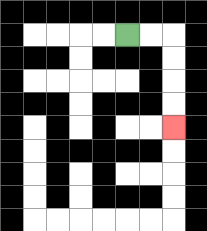{'start': '[5, 1]', 'end': '[7, 5]', 'path_directions': 'R,R,D,D,D,D', 'path_coordinates': '[[5, 1], [6, 1], [7, 1], [7, 2], [7, 3], [7, 4], [7, 5]]'}